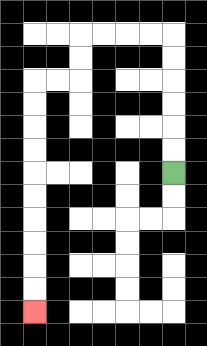{'start': '[7, 7]', 'end': '[1, 13]', 'path_directions': 'U,U,U,U,U,U,L,L,L,L,D,D,L,L,D,D,D,D,D,D,D,D,D,D', 'path_coordinates': '[[7, 7], [7, 6], [7, 5], [7, 4], [7, 3], [7, 2], [7, 1], [6, 1], [5, 1], [4, 1], [3, 1], [3, 2], [3, 3], [2, 3], [1, 3], [1, 4], [1, 5], [1, 6], [1, 7], [1, 8], [1, 9], [1, 10], [1, 11], [1, 12], [1, 13]]'}